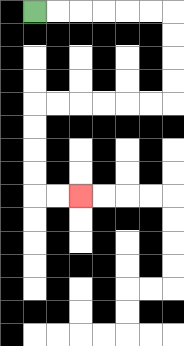{'start': '[1, 0]', 'end': '[3, 8]', 'path_directions': 'R,R,R,R,R,R,D,D,D,D,L,L,L,L,L,L,D,D,D,D,R,R', 'path_coordinates': '[[1, 0], [2, 0], [3, 0], [4, 0], [5, 0], [6, 0], [7, 0], [7, 1], [7, 2], [7, 3], [7, 4], [6, 4], [5, 4], [4, 4], [3, 4], [2, 4], [1, 4], [1, 5], [1, 6], [1, 7], [1, 8], [2, 8], [3, 8]]'}